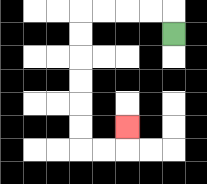{'start': '[7, 1]', 'end': '[5, 5]', 'path_directions': 'U,L,L,L,L,D,D,D,D,D,D,R,R,U', 'path_coordinates': '[[7, 1], [7, 0], [6, 0], [5, 0], [4, 0], [3, 0], [3, 1], [3, 2], [3, 3], [3, 4], [3, 5], [3, 6], [4, 6], [5, 6], [5, 5]]'}